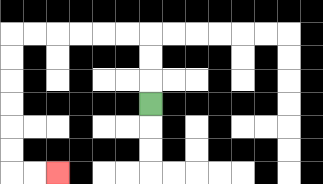{'start': '[6, 4]', 'end': '[2, 7]', 'path_directions': 'U,U,U,L,L,L,L,L,L,D,D,D,D,D,D,R,R', 'path_coordinates': '[[6, 4], [6, 3], [6, 2], [6, 1], [5, 1], [4, 1], [3, 1], [2, 1], [1, 1], [0, 1], [0, 2], [0, 3], [0, 4], [0, 5], [0, 6], [0, 7], [1, 7], [2, 7]]'}